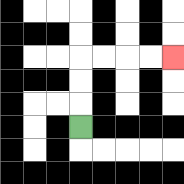{'start': '[3, 5]', 'end': '[7, 2]', 'path_directions': 'U,U,U,R,R,R,R', 'path_coordinates': '[[3, 5], [3, 4], [3, 3], [3, 2], [4, 2], [5, 2], [6, 2], [7, 2]]'}